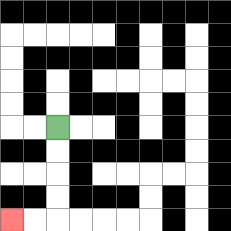{'start': '[2, 5]', 'end': '[0, 9]', 'path_directions': 'D,D,D,D,L,L', 'path_coordinates': '[[2, 5], [2, 6], [2, 7], [2, 8], [2, 9], [1, 9], [0, 9]]'}